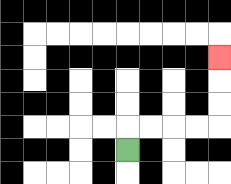{'start': '[5, 6]', 'end': '[9, 2]', 'path_directions': 'U,R,R,R,R,U,U,U', 'path_coordinates': '[[5, 6], [5, 5], [6, 5], [7, 5], [8, 5], [9, 5], [9, 4], [9, 3], [9, 2]]'}